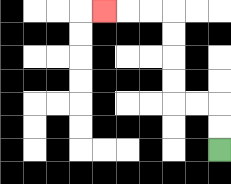{'start': '[9, 6]', 'end': '[4, 0]', 'path_directions': 'U,U,L,L,U,U,U,U,L,L,L', 'path_coordinates': '[[9, 6], [9, 5], [9, 4], [8, 4], [7, 4], [7, 3], [7, 2], [7, 1], [7, 0], [6, 0], [5, 0], [4, 0]]'}